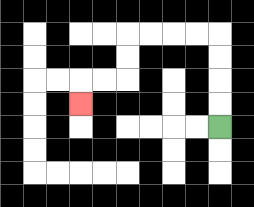{'start': '[9, 5]', 'end': '[3, 4]', 'path_directions': 'U,U,U,U,L,L,L,L,D,D,L,L,D', 'path_coordinates': '[[9, 5], [9, 4], [9, 3], [9, 2], [9, 1], [8, 1], [7, 1], [6, 1], [5, 1], [5, 2], [5, 3], [4, 3], [3, 3], [3, 4]]'}